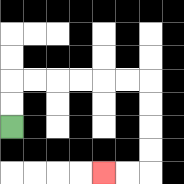{'start': '[0, 5]', 'end': '[4, 7]', 'path_directions': 'U,U,R,R,R,R,R,R,D,D,D,D,L,L', 'path_coordinates': '[[0, 5], [0, 4], [0, 3], [1, 3], [2, 3], [3, 3], [4, 3], [5, 3], [6, 3], [6, 4], [6, 5], [6, 6], [6, 7], [5, 7], [4, 7]]'}